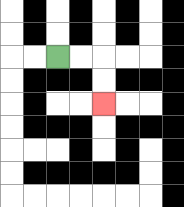{'start': '[2, 2]', 'end': '[4, 4]', 'path_directions': 'R,R,D,D', 'path_coordinates': '[[2, 2], [3, 2], [4, 2], [4, 3], [4, 4]]'}